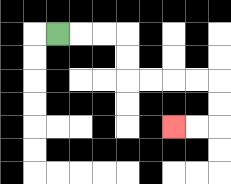{'start': '[2, 1]', 'end': '[7, 5]', 'path_directions': 'R,R,R,D,D,R,R,R,R,D,D,L,L', 'path_coordinates': '[[2, 1], [3, 1], [4, 1], [5, 1], [5, 2], [5, 3], [6, 3], [7, 3], [8, 3], [9, 3], [9, 4], [9, 5], [8, 5], [7, 5]]'}